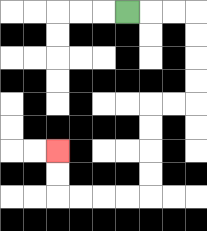{'start': '[5, 0]', 'end': '[2, 6]', 'path_directions': 'R,R,R,D,D,D,D,L,L,D,D,D,D,L,L,L,L,U,U', 'path_coordinates': '[[5, 0], [6, 0], [7, 0], [8, 0], [8, 1], [8, 2], [8, 3], [8, 4], [7, 4], [6, 4], [6, 5], [6, 6], [6, 7], [6, 8], [5, 8], [4, 8], [3, 8], [2, 8], [2, 7], [2, 6]]'}